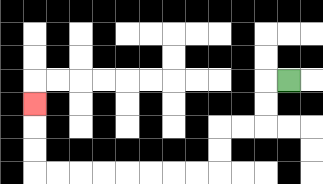{'start': '[12, 3]', 'end': '[1, 4]', 'path_directions': 'L,D,D,L,L,D,D,L,L,L,L,L,L,L,L,U,U,U', 'path_coordinates': '[[12, 3], [11, 3], [11, 4], [11, 5], [10, 5], [9, 5], [9, 6], [9, 7], [8, 7], [7, 7], [6, 7], [5, 7], [4, 7], [3, 7], [2, 7], [1, 7], [1, 6], [1, 5], [1, 4]]'}